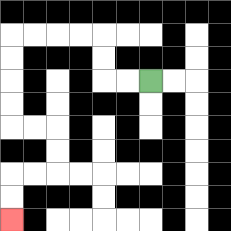{'start': '[6, 3]', 'end': '[0, 9]', 'path_directions': 'L,L,U,U,L,L,L,L,D,D,D,D,R,R,D,D,L,L,D,D', 'path_coordinates': '[[6, 3], [5, 3], [4, 3], [4, 2], [4, 1], [3, 1], [2, 1], [1, 1], [0, 1], [0, 2], [0, 3], [0, 4], [0, 5], [1, 5], [2, 5], [2, 6], [2, 7], [1, 7], [0, 7], [0, 8], [0, 9]]'}